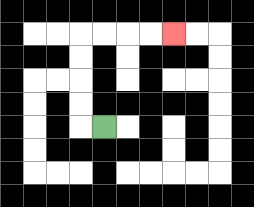{'start': '[4, 5]', 'end': '[7, 1]', 'path_directions': 'L,U,U,U,U,R,R,R,R', 'path_coordinates': '[[4, 5], [3, 5], [3, 4], [3, 3], [3, 2], [3, 1], [4, 1], [5, 1], [6, 1], [7, 1]]'}